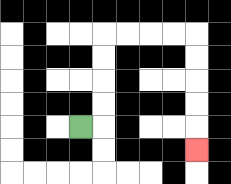{'start': '[3, 5]', 'end': '[8, 6]', 'path_directions': 'R,U,U,U,U,R,R,R,R,D,D,D,D,D', 'path_coordinates': '[[3, 5], [4, 5], [4, 4], [4, 3], [4, 2], [4, 1], [5, 1], [6, 1], [7, 1], [8, 1], [8, 2], [8, 3], [8, 4], [8, 5], [8, 6]]'}